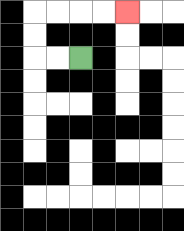{'start': '[3, 2]', 'end': '[5, 0]', 'path_directions': 'L,L,U,U,R,R,R,R', 'path_coordinates': '[[3, 2], [2, 2], [1, 2], [1, 1], [1, 0], [2, 0], [3, 0], [4, 0], [5, 0]]'}